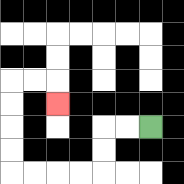{'start': '[6, 5]', 'end': '[2, 4]', 'path_directions': 'L,L,D,D,L,L,L,L,U,U,U,U,R,R,D', 'path_coordinates': '[[6, 5], [5, 5], [4, 5], [4, 6], [4, 7], [3, 7], [2, 7], [1, 7], [0, 7], [0, 6], [0, 5], [0, 4], [0, 3], [1, 3], [2, 3], [2, 4]]'}